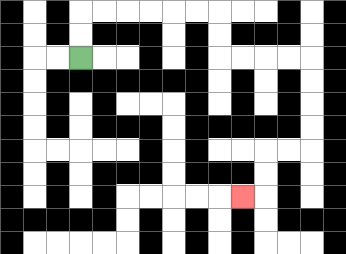{'start': '[3, 2]', 'end': '[10, 8]', 'path_directions': 'U,U,R,R,R,R,R,R,D,D,R,R,R,R,D,D,D,D,L,L,D,D,L', 'path_coordinates': '[[3, 2], [3, 1], [3, 0], [4, 0], [5, 0], [6, 0], [7, 0], [8, 0], [9, 0], [9, 1], [9, 2], [10, 2], [11, 2], [12, 2], [13, 2], [13, 3], [13, 4], [13, 5], [13, 6], [12, 6], [11, 6], [11, 7], [11, 8], [10, 8]]'}